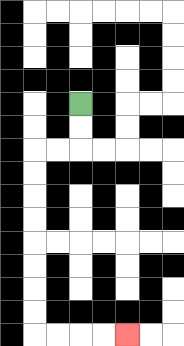{'start': '[3, 4]', 'end': '[5, 14]', 'path_directions': 'D,D,L,L,D,D,D,D,D,D,D,D,R,R,R,R', 'path_coordinates': '[[3, 4], [3, 5], [3, 6], [2, 6], [1, 6], [1, 7], [1, 8], [1, 9], [1, 10], [1, 11], [1, 12], [1, 13], [1, 14], [2, 14], [3, 14], [4, 14], [5, 14]]'}